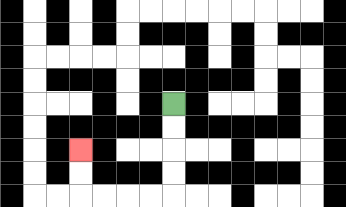{'start': '[7, 4]', 'end': '[3, 6]', 'path_directions': 'D,D,D,D,L,L,L,L,U,U', 'path_coordinates': '[[7, 4], [7, 5], [7, 6], [7, 7], [7, 8], [6, 8], [5, 8], [4, 8], [3, 8], [3, 7], [3, 6]]'}